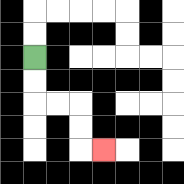{'start': '[1, 2]', 'end': '[4, 6]', 'path_directions': 'D,D,R,R,D,D,R', 'path_coordinates': '[[1, 2], [1, 3], [1, 4], [2, 4], [3, 4], [3, 5], [3, 6], [4, 6]]'}